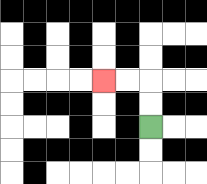{'start': '[6, 5]', 'end': '[4, 3]', 'path_directions': 'U,U,L,L', 'path_coordinates': '[[6, 5], [6, 4], [6, 3], [5, 3], [4, 3]]'}